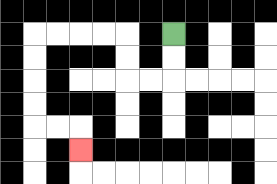{'start': '[7, 1]', 'end': '[3, 6]', 'path_directions': 'D,D,L,L,U,U,L,L,L,L,D,D,D,D,R,R,D', 'path_coordinates': '[[7, 1], [7, 2], [7, 3], [6, 3], [5, 3], [5, 2], [5, 1], [4, 1], [3, 1], [2, 1], [1, 1], [1, 2], [1, 3], [1, 4], [1, 5], [2, 5], [3, 5], [3, 6]]'}